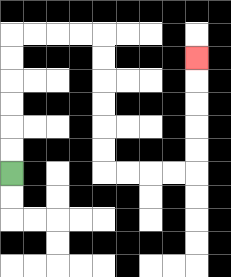{'start': '[0, 7]', 'end': '[8, 2]', 'path_directions': 'U,U,U,U,U,U,R,R,R,R,D,D,D,D,D,D,R,R,R,R,U,U,U,U,U', 'path_coordinates': '[[0, 7], [0, 6], [0, 5], [0, 4], [0, 3], [0, 2], [0, 1], [1, 1], [2, 1], [3, 1], [4, 1], [4, 2], [4, 3], [4, 4], [4, 5], [4, 6], [4, 7], [5, 7], [6, 7], [7, 7], [8, 7], [8, 6], [8, 5], [8, 4], [8, 3], [8, 2]]'}